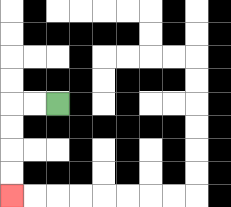{'start': '[2, 4]', 'end': '[0, 8]', 'path_directions': 'L,L,D,D,D,D', 'path_coordinates': '[[2, 4], [1, 4], [0, 4], [0, 5], [0, 6], [0, 7], [0, 8]]'}